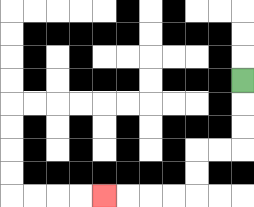{'start': '[10, 3]', 'end': '[4, 8]', 'path_directions': 'D,D,D,L,L,D,D,L,L,L,L', 'path_coordinates': '[[10, 3], [10, 4], [10, 5], [10, 6], [9, 6], [8, 6], [8, 7], [8, 8], [7, 8], [6, 8], [5, 8], [4, 8]]'}